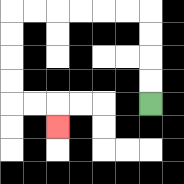{'start': '[6, 4]', 'end': '[2, 5]', 'path_directions': 'U,U,U,U,L,L,L,L,L,L,D,D,D,D,R,R,D', 'path_coordinates': '[[6, 4], [6, 3], [6, 2], [6, 1], [6, 0], [5, 0], [4, 0], [3, 0], [2, 0], [1, 0], [0, 0], [0, 1], [0, 2], [0, 3], [0, 4], [1, 4], [2, 4], [2, 5]]'}